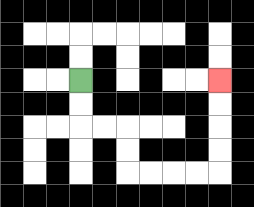{'start': '[3, 3]', 'end': '[9, 3]', 'path_directions': 'D,D,R,R,D,D,R,R,R,R,U,U,U,U', 'path_coordinates': '[[3, 3], [3, 4], [3, 5], [4, 5], [5, 5], [5, 6], [5, 7], [6, 7], [7, 7], [8, 7], [9, 7], [9, 6], [9, 5], [9, 4], [9, 3]]'}